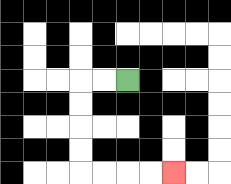{'start': '[5, 3]', 'end': '[7, 7]', 'path_directions': 'L,L,D,D,D,D,R,R,R,R', 'path_coordinates': '[[5, 3], [4, 3], [3, 3], [3, 4], [3, 5], [3, 6], [3, 7], [4, 7], [5, 7], [6, 7], [7, 7]]'}